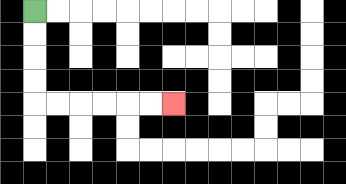{'start': '[1, 0]', 'end': '[7, 4]', 'path_directions': 'D,D,D,D,R,R,R,R,R,R', 'path_coordinates': '[[1, 0], [1, 1], [1, 2], [1, 3], [1, 4], [2, 4], [3, 4], [4, 4], [5, 4], [6, 4], [7, 4]]'}